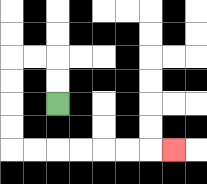{'start': '[2, 4]', 'end': '[7, 6]', 'path_directions': 'U,U,L,L,D,D,D,D,R,R,R,R,R,R,R', 'path_coordinates': '[[2, 4], [2, 3], [2, 2], [1, 2], [0, 2], [0, 3], [0, 4], [0, 5], [0, 6], [1, 6], [2, 6], [3, 6], [4, 6], [5, 6], [6, 6], [7, 6]]'}